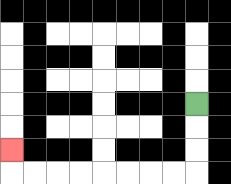{'start': '[8, 4]', 'end': '[0, 6]', 'path_directions': 'D,D,D,L,L,L,L,L,L,L,L,U', 'path_coordinates': '[[8, 4], [8, 5], [8, 6], [8, 7], [7, 7], [6, 7], [5, 7], [4, 7], [3, 7], [2, 7], [1, 7], [0, 7], [0, 6]]'}